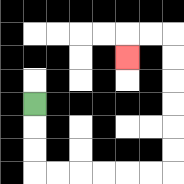{'start': '[1, 4]', 'end': '[5, 2]', 'path_directions': 'D,D,D,R,R,R,R,R,R,U,U,U,U,U,U,L,L,D', 'path_coordinates': '[[1, 4], [1, 5], [1, 6], [1, 7], [2, 7], [3, 7], [4, 7], [5, 7], [6, 7], [7, 7], [7, 6], [7, 5], [7, 4], [7, 3], [7, 2], [7, 1], [6, 1], [5, 1], [5, 2]]'}